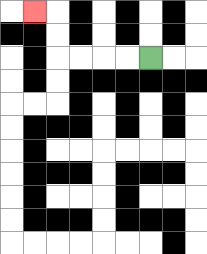{'start': '[6, 2]', 'end': '[1, 0]', 'path_directions': 'L,L,L,L,U,U,L', 'path_coordinates': '[[6, 2], [5, 2], [4, 2], [3, 2], [2, 2], [2, 1], [2, 0], [1, 0]]'}